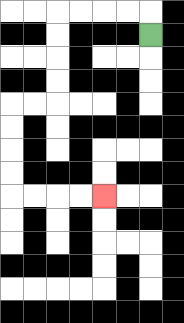{'start': '[6, 1]', 'end': '[4, 8]', 'path_directions': 'U,L,L,L,L,D,D,D,D,L,L,D,D,D,D,R,R,R,R', 'path_coordinates': '[[6, 1], [6, 0], [5, 0], [4, 0], [3, 0], [2, 0], [2, 1], [2, 2], [2, 3], [2, 4], [1, 4], [0, 4], [0, 5], [0, 6], [0, 7], [0, 8], [1, 8], [2, 8], [3, 8], [4, 8]]'}